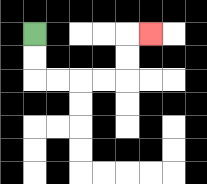{'start': '[1, 1]', 'end': '[6, 1]', 'path_directions': 'D,D,R,R,R,R,U,U,R', 'path_coordinates': '[[1, 1], [1, 2], [1, 3], [2, 3], [3, 3], [4, 3], [5, 3], [5, 2], [5, 1], [6, 1]]'}